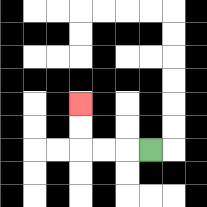{'start': '[6, 6]', 'end': '[3, 4]', 'path_directions': 'L,L,L,U,U', 'path_coordinates': '[[6, 6], [5, 6], [4, 6], [3, 6], [3, 5], [3, 4]]'}